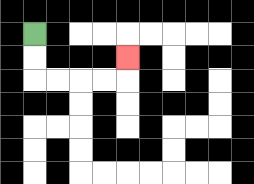{'start': '[1, 1]', 'end': '[5, 2]', 'path_directions': 'D,D,R,R,R,R,U', 'path_coordinates': '[[1, 1], [1, 2], [1, 3], [2, 3], [3, 3], [4, 3], [5, 3], [5, 2]]'}